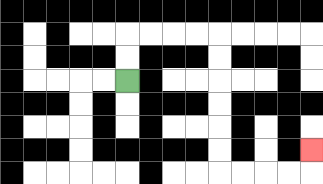{'start': '[5, 3]', 'end': '[13, 6]', 'path_directions': 'U,U,R,R,R,R,D,D,D,D,D,D,R,R,R,R,U', 'path_coordinates': '[[5, 3], [5, 2], [5, 1], [6, 1], [7, 1], [8, 1], [9, 1], [9, 2], [9, 3], [9, 4], [9, 5], [9, 6], [9, 7], [10, 7], [11, 7], [12, 7], [13, 7], [13, 6]]'}